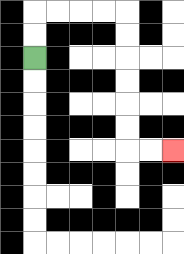{'start': '[1, 2]', 'end': '[7, 6]', 'path_directions': 'U,U,R,R,R,R,D,D,D,D,D,D,R,R', 'path_coordinates': '[[1, 2], [1, 1], [1, 0], [2, 0], [3, 0], [4, 0], [5, 0], [5, 1], [5, 2], [5, 3], [5, 4], [5, 5], [5, 6], [6, 6], [7, 6]]'}